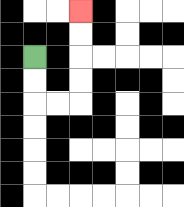{'start': '[1, 2]', 'end': '[3, 0]', 'path_directions': 'D,D,R,R,U,U,U,U', 'path_coordinates': '[[1, 2], [1, 3], [1, 4], [2, 4], [3, 4], [3, 3], [3, 2], [3, 1], [3, 0]]'}